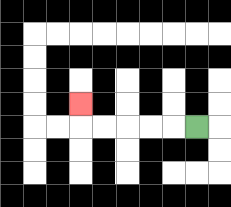{'start': '[8, 5]', 'end': '[3, 4]', 'path_directions': 'L,L,L,L,L,U', 'path_coordinates': '[[8, 5], [7, 5], [6, 5], [5, 5], [4, 5], [3, 5], [3, 4]]'}